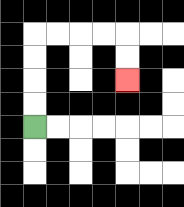{'start': '[1, 5]', 'end': '[5, 3]', 'path_directions': 'U,U,U,U,R,R,R,R,D,D', 'path_coordinates': '[[1, 5], [1, 4], [1, 3], [1, 2], [1, 1], [2, 1], [3, 1], [4, 1], [5, 1], [5, 2], [5, 3]]'}